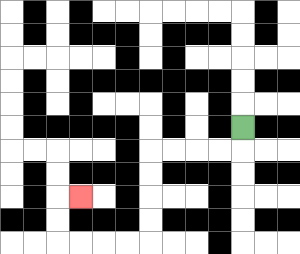{'start': '[10, 5]', 'end': '[3, 8]', 'path_directions': 'D,L,L,L,L,D,D,D,D,L,L,L,L,U,U,R', 'path_coordinates': '[[10, 5], [10, 6], [9, 6], [8, 6], [7, 6], [6, 6], [6, 7], [6, 8], [6, 9], [6, 10], [5, 10], [4, 10], [3, 10], [2, 10], [2, 9], [2, 8], [3, 8]]'}